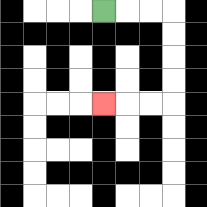{'start': '[4, 0]', 'end': '[4, 4]', 'path_directions': 'R,R,R,D,D,D,D,L,L,L', 'path_coordinates': '[[4, 0], [5, 0], [6, 0], [7, 0], [7, 1], [7, 2], [7, 3], [7, 4], [6, 4], [5, 4], [4, 4]]'}